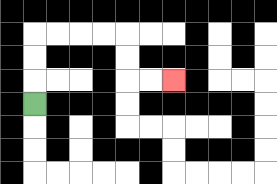{'start': '[1, 4]', 'end': '[7, 3]', 'path_directions': 'U,U,U,R,R,R,R,D,D,R,R', 'path_coordinates': '[[1, 4], [1, 3], [1, 2], [1, 1], [2, 1], [3, 1], [4, 1], [5, 1], [5, 2], [5, 3], [6, 3], [7, 3]]'}